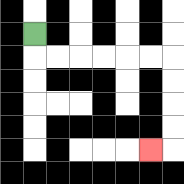{'start': '[1, 1]', 'end': '[6, 6]', 'path_directions': 'D,R,R,R,R,R,R,D,D,D,D,L', 'path_coordinates': '[[1, 1], [1, 2], [2, 2], [3, 2], [4, 2], [5, 2], [6, 2], [7, 2], [7, 3], [7, 4], [7, 5], [7, 6], [6, 6]]'}